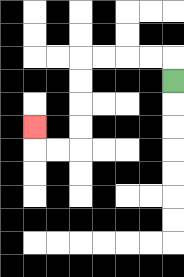{'start': '[7, 3]', 'end': '[1, 5]', 'path_directions': 'U,L,L,L,L,D,D,D,D,L,L,U', 'path_coordinates': '[[7, 3], [7, 2], [6, 2], [5, 2], [4, 2], [3, 2], [3, 3], [3, 4], [3, 5], [3, 6], [2, 6], [1, 6], [1, 5]]'}